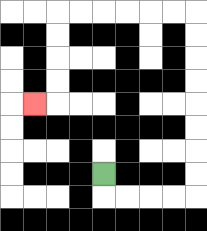{'start': '[4, 7]', 'end': '[1, 4]', 'path_directions': 'D,R,R,R,R,U,U,U,U,U,U,U,U,L,L,L,L,L,L,D,D,D,D,L', 'path_coordinates': '[[4, 7], [4, 8], [5, 8], [6, 8], [7, 8], [8, 8], [8, 7], [8, 6], [8, 5], [8, 4], [8, 3], [8, 2], [8, 1], [8, 0], [7, 0], [6, 0], [5, 0], [4, 0], [3, 0], [2, 0], [2, 1], [2, 2], [2, 3], [2, 4], [1, 4]]'}